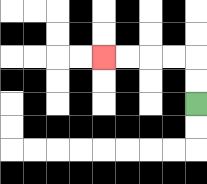{'start': '[8, 4]', 'end': '[4, 2]', 'path_directions': 'U,U,L,L,L,L', 'path_coordinates': '[[8, 4], [8, 3], [8, 2], [7, 2], [6, 2], [5, 2], [4, 2]]'}